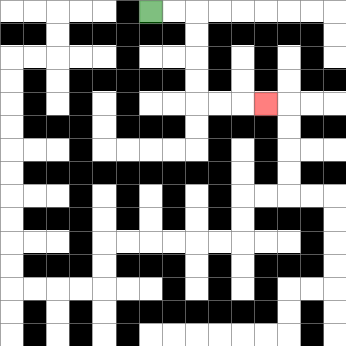{'start': '[6, 0]', 'end': '[11, 4]', 'path_directions': 'R,R,D,D,D,D,R,R,R', 'path_coordinates': '[[6, 0], [7, 0], [8, 0], [8, 1], [8, 2], [8, 3], [8, 4], [9, 4], [10, 4], [11, 4]]'}